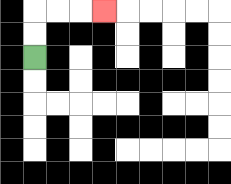{'start': '[1, 2]', 'end': '[4, 0]', 'path_directions': 'U,U,R,R,R', 'path_coordinates': '[[1, 2], [1, 1], [1, 0], [2, 0], [3, 0], [4, 0]]'}